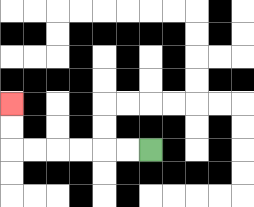{'start': '[6, 6]', 'end': '[0, 4]', 'path_directions': 'L,L,L,L,L,L,U,U', 'path_coordinates': '[[6, 6], [5, 6], [4, 6], [3, 6], [2, 6], [1, 6], [0, 6], [0, 5], [0, 4]]'}